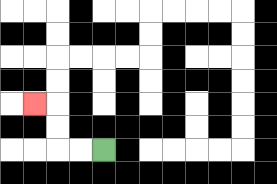{'start': '[4, 6]', 'end': '[1, 4]', 'path_directions': 'L,L,U,U,L', 'path_coordinates': '[[4, 6], [3, 6], [2, 6], [2, 5], [2, 4], [1, 4]]'}